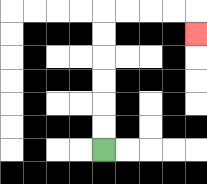{'start': '[4, 6]', 'end': '[8, 1]', 'path_directions': 'U,U,U,U,U,U,R,R,R,R,D', 'path_coordinates': '[[4, 6], [4, 5], [4, 4], [4, 3], [4, 2], [4, 1], [4, 0], [5, 0], [6, 0], [7, 0], [8, 0], [8, 1]]'}